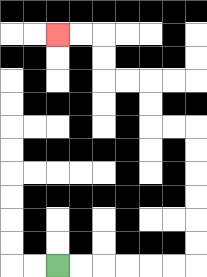{'start': '[2, 11]', 'end': '[2, 1]', 'path_directions': 'R,R,R,R,R,R,U,U,U,U,U,U,L,L,U,U,L,L,U,U,L,L', 'path_coordinates': '[[2, 11], [3, 11], [4, 11], [5, 11], [6, 11], [7, 11], [8, 11], [8, 10], [8, 9], [8, 8], [8, 7], [8, 6], [8, 5], [7, 5], [6, 5], [6, 4], [6, 3], [5, 3], [4, 3], [4, 2], [4, 1], [3, 1], [2, 1]]'}